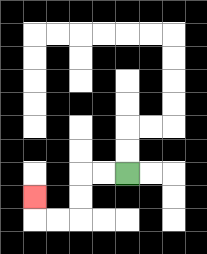{'start': '[5, 7]', 'end': '[1, 8]', 'path_directions': 'L,L,D,D,L,L,U', 'path_coordinates': '[[5, 7], [4, 7], [3, 7], [3, 8], [3, 9], [2, 9], [1, 9], [1, 8]]'}